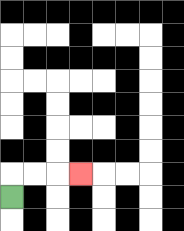{'start': '[0, 8]', 'end': '[3, 7]', 'path_directions': 'U,R,R,R', 'path_coordinates': '[[0, 8], [0, 7], [1, 7], [2, 7], [3, 7]]'}